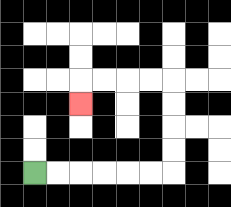{'start': '[1, 7]', 'end': '[3, 4]', 'path_directions': 'R,R,R,R,R,R,U,U,U,U,L,L,L,L,D', 'path_coordinates': '[[1, 7], [2, 7], [3, 7], [4, 7], [5, 7], [6, 7], [7, 7], [7, 6], [7, 5], [7, 4], [7, 3], [6, 3], [5, 3], [4, 3], [3, 3], [3, 4]]'}